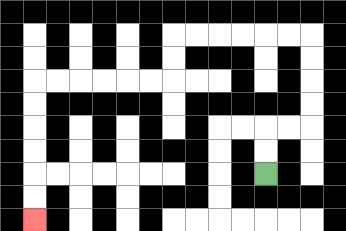{'start': '[11, 7]', 'end': '[1, 9]', 'path_directions': 'U,U,R,R,U,U,U,U,L,L,L,L,L,L,D,D,L,L,L,L,L,L,D,D,D,D,D,D', 'path_coordinates': '[[11, 7], [11, 6], [11, 5], [12, 5], [13, 5], [13, 4], [13, 3], [13, 2], [13, 1], [12, 1], [11, 1], [10, 1], [9, 1], [8, 1], [7, 1], [7, 2], [7, 3], [6, 3], [5, 3], [4, 3], [3, 3], [2, 3], [1, 3], [1, 4], [1, 5], [1, 6], [1, 7], [1, 8], [1, 9]]'}